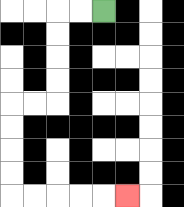{'start': '[4, 0]', 'end': '[5, 8]', 'path_directions': 'L,L,D,D,D,D,L,L,D,D,D,D,R,R,R,R,R', 'path_coordinates': '[[4, 0], [3, 0], [2, 0], [2, 1], [2, 2], [2, 3], [2, 4], [1, 4], [0, 4], [0, 5], [0, 6], [0, 7], [0, 8], [1, 8], [2, 8], [3, 8], [4, 8], [5, 8]]'}